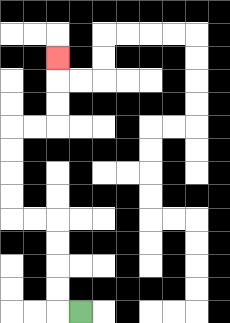{'start': '[3, 13]', 'end': '[2, 2]', 'path_directions': 'L,U,U,U,U,L,L,U,U,U,U,R,R,U,U,U', 'path_coordinates': '[[3, 13], [2, 13], [2, 12], [2, 11], [2, 10], [2, 9], [1, 9], [0, 9], [0, 8], [0, 7], [0, 6], [0, 5], [1, 5], [2, 5], [2, 4], [2, 3], [2, 2]]'}